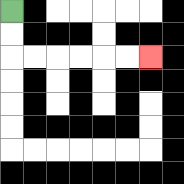{'start': '[0, 0]', 'end': '[6, 2]', 'path_directions': 'D,D,R,R,R,R,R,R', 'path_coordinates': '[[0, 0], [0, 1], [0, 2], [1, 2], [2, 2], [3, 2], [4, 2], [5, 2], [6, 2]]'}